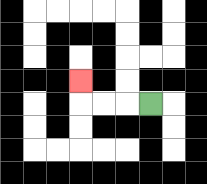{'start': '[6, 4]', 'end': '[3, 3]', 'path_directions': 'L,L,L,U', 'path_coordinates': '[[6, 4], [5, 4], [4, 4], [3, 4], [3, 3]]'}